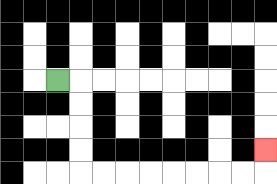{'start': '[2, 3]', 'end': '[11, 6]', 'path_directions': 'R,D,D,D,D,R,R,R,R,R,R,R,R,U', 'path_coordinates': '[[2, 3], [3, 3], [3, 4], [3, 5], [3, 6], [3, 7], [4, 7], [5, 7], [6, 7], [7, 7], [8, 7], [9, 7], [10, 7], [11, 7], [11, 6]]'}